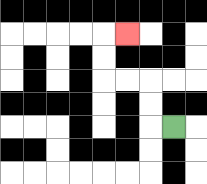{'start': '[7, 5]', 'end': '[5, 1]', 'path_directions': 'L,U,U,L,L,U,U,R', 'path_coordinates': '[[7, 5], [6, 5], [6, 4], [6, 3], [5, 3], [4, 3], [4, 2], [4, 1], [5, 1]]'}